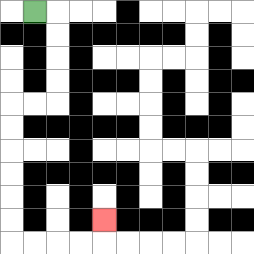{'start': '[1, 0]', 'end': '[4, 9]', 'path_directions': 'R,D,D,D,D,L,L,D,D,D,D,D,D,R,R,R,R,U', 'path_coordinates': '[[1, 0], [2, 0], [2, 1], [2, 2], [2, 3], [2, 4], [1, 4], [0, 4], [0, 5], [0, 6], [0, 7], [0, 8], [0, 9], [0, 10], [1, 10], [2, 10], [3, 10], [4, 10], [4, 9]]'}